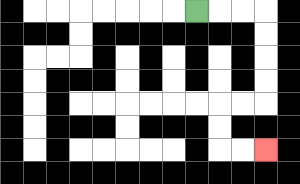{'start': '[8, 0]', 'end': '[11, 6]', 'path_directions': 'R,R,R,D,D,D,D,L,L,D,D,R,R', 'path_coordinates': '[[8, 0], [9, 0], [10, 0], [11, 0], [11, 1], [11, 2], [11, 3], [11, 4], [10, 4], [9, 4], [9, 5], [9, 6], [10, 6], [11, 6]]'}